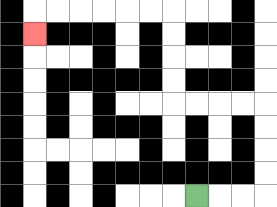{'start': '[8, 8]', 'end': '[1, 1]', 'path_directions': 'R,R,R,U,U,U,U,L,L,L,L,U,U,U,U,L,L,L,L,L,L,D', 'path_coordinates': '[[8, 8], [9, 8], [10, 8], [11, 8], [11, 7], [11, 6], [11, 5], [11, 4], [10, 4], [9, 4], [8, 4], [7, 4], [7, 3], [7, 2], [7, 1], [7, 0], [6, 0], [5, 0], [4, 0], [3, 0], [2, 0], [1, 0], [1, 1]]'}